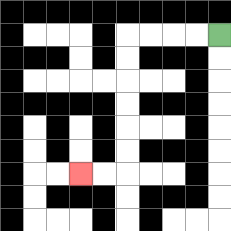{'start': '[9, 1]', 'end': '[3, 7]', 'path_directions': 'L,L,L,L,D,D,D,D,D,D,L,L', 'path_coordinates': '[[9, 1], [8, 1], [7, 1], [6, 1], [5, 1], [5, 2], [5, 3], [5, 4], [5, 5], [5, 6], [5, 7], [4, 7], [3, 7]]'}